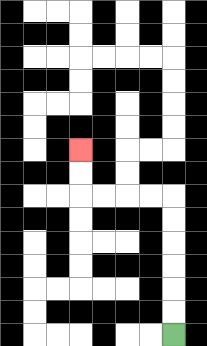{'start': '[7, 14]', 'end': '[3, 6]', 'path_directions': 'U,U,U,U,U,U,L,L,L,L,U,U', 'path_coordinates': '[[7, 14], [7, 13], [7, 12], [7, 11], [7, 10], [7, 9], [7, 8], [6, 8], [5, 8], [4, 8], [3, 8], [3, 7], [3, 6]]'}